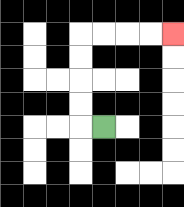{'start': '[4, 5]', 'end': '[7, 1]', 'path_directions': 'L,U,U,U,U,R,R,R,R', 'path_coordinates': '[[4, 5], [3, 5], [3, 4], [3, 3], [3, 2], [3, 1], [4, 1], [5, 1], [6, 1], [7, 1]]'}